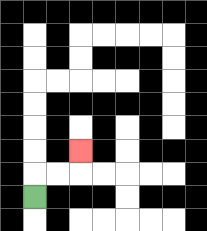{'start': '[1, 8]', 'end': '[3, 6]', 'path_directions': 'U,R,R,U', 'path_coordinates': '[[1, 8], [1, 7], [2, 7], [3, 7], [3, 6]]'}